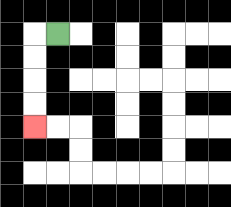{'start': '[2, 1]', 'end': '[1, 5]', 'path_directions': 'L,D,D,D,D', 'path_coordinates': '[[2, 1], [1, 1], [1, 2], [1, 3], [1, 4], [1, 5]]'}